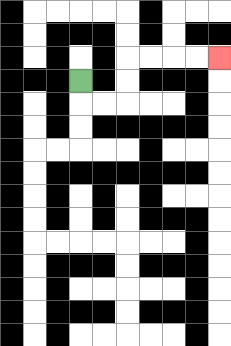{'start': '[3, 3]', 'end': '[9, 2]', 'path_directions': 'D,R,R,U,U,R,R,R,R', 'path_coordinates': '[[3, 3], [3, 4], [4, 4], [5, 4], [5, 3], [5, 2], [6, 2], [7, 2], [8, 2], [9, 2]]'}